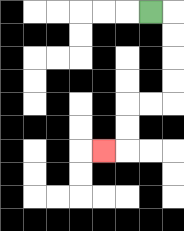{'start': '[6, 0]', 'end': '[4, 6]', 'path_directions': 'R,D,D,D,D,L,L,D,D,L', 'path_coordinates': '[[6, 0], [7, 0], [7, 1], [7, 2], [7, 3], [7, 4], [6, 4], [5, 4], [5, 5], [5, 6], [4, 6]]'}